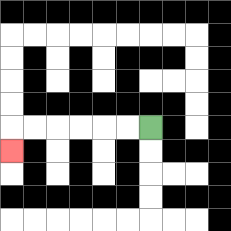{'start': '[6, 5]', 'end': '[0, 6]', 'path_directions': 'L,L,L,L,L,L,D', 'path_coordinates': '[[6, 5], [5, 5], [4, 5], [3, 5], [2, 5], [1, 5], [0, 5], [0, 6]]'}